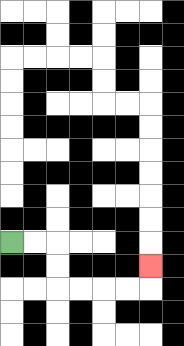{'start': '[0, 10]', 'end': '[6, 11]', 'path_directions': 'R,R,D,D,R,R,R,R,U', 'path_coordinates': '[[0, 10], [1, 10], [2, 10], [2, 11], [2, 12], [3, 12], [4, 12], [5, 12], [6, 12], [6, 11]]'}